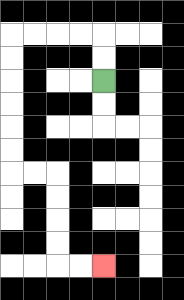{'start': '[4, 3]', 'end': '[4, 11]', 'path_directions': 'U,U,L,L,L,L,D,D,D,D,D,D,R,R,D,D,D,D,R,R', 'path_coordinates': '[[4, 3], [4, 2], [4, 1], [3, 1], [2, 1], [1, 1], [0, 1], [0, 2], [0, 3], [0, 4], [0, 5], [0, 6], [0, 7], [1, 7], [2, 7], [2, 8], [2, 9], [2, 10], [2, 11], [3, 11], [4, 11]]'}